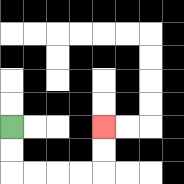{'start': '[0, 5]', 'end': '[4, 5]', 'path_directions': 'D,D,R,R,R,R,U,U', 'path_coordinates': '[[0, 5], [0, 6], [0, 7], [1, 7], [2, 7], [3, 7], [4, 7], [4, 6], [4, 5]]'}